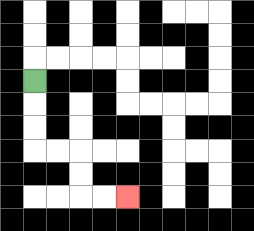{'start': '[1, 3]', 'end': '[5, 8]', 'path_directions': 'D,D,D,R,R,D,D,R,R', 'path_coordinates': '[[1, 3], [1, 4], [1, 5], [1, 6], [2, 6], [3, 6], [3, 7], [3, 8], [4, 8], [5, 8]]'}